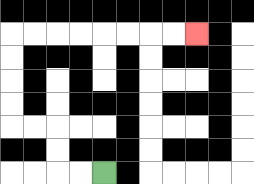{'start': '[4, 7]', 'end': '[8, 1]', 'path_directions': 'L,L,U,U,L,L,U,U,U,U,R,R,R,R,R,R,R,R', 'path_coordinates': '[[4, 7], [3, 7], [2, 7], [2, 6], [2, 5], [1, 5], [0, 5], [0, 4], [0, 3], [0, 2], [0, 1], [1, 1], [2, 1], [3, 1], [4, 1], [5, 1], [6, 1], [7, 1], [8, 1]]'}